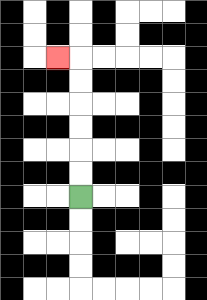{'start': '[3, 8]', 'end': '[2, 2]', 'path_directions': 'U,U,U,U,U,U,L', 'path_coordinates': '[[3, 8], [3, 7], [3, 6], [3, 5], [3, 4], [3, 3], [3, 2], [2, 2]]'}